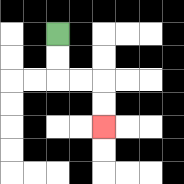{'start': '[2, 1]', 'end': '[4, 5]', 'path_directions': 'D,D,R,R,D,D', 'path_coordinates': '[[2, 1], [2, 2], [2, 3], [3, 3], [4, 3], [4, 4], [4, 5]]'}